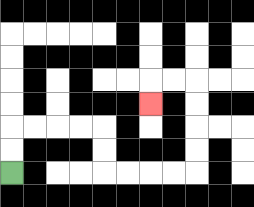{'start': '[0, 7]', 'end': '[6, 4]', 'path_directions': 'U,U,R,R,R,R,D,D,R,R,R,R,U,U,U,U,L,L,D', 'path_coordinates': '[[0, 7], [0, 6], [0, 5], [1, 5], [2, 5], [3, 5], [4, 5], [4, 6], [4, 7], [5, 7], [6, 7], [7, 7], [8, 7], [8, 6], [8, 5], [8, 4], [8, 3], [7, 3], [6, 3], [6, 4]]'}